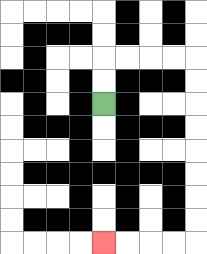{'start': '[4, 4]', 'end': '[4, 10]', 'path_directions': 'U,U,R,R,R,R,D,D,D,D,D,D,D,D,L,L,L,L', 'path_coordinates': '[[4, 4], [4, 3], [4, 2], [5, 2], [6, 2], [7, 2], [8, 2], [8, 3], [8, 4], [8, 5], [8, 6], [8, 7], [8, 8], [8, 9], [8, 10], [7, 10], [6, 10], [5, 10], [4, 10]]'}